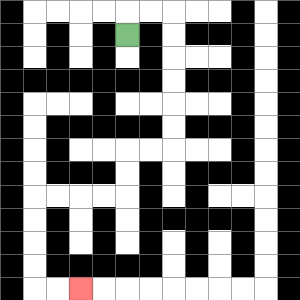{'start': '[5, 1]', 'end': '[3, 12]', 'path_directions': 'U,R,R,D,D,D,D,D,D,L,L,D,D,L,L,L,L,D,D,D,D,R,R', 'path_coordinates': '[[5, 1], [5, 0], [6, 0], [7, 0], [7, 1], [7, 2], [7, 3], [7, 4], [7, 5], [7, 6], [6, 6], [5, 6], [5, 7], [5, 8], [4, 8], [3, 8], [2, 8], [1, 8], [1, 9], [1, 10], [1, 11], [1, 12], [2, 12], [3, 12]]'}